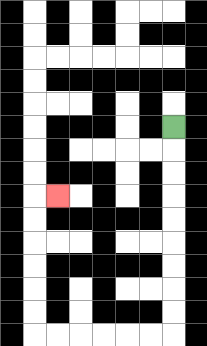{'start': '[7, 5]', 'end': '[2, 8]', 'path_directions': 'D,D,D,D,D,D,D,D,D,L,L,L,L,L,L,U,U,U,U,U,U,R', 'path_coordinates': '[[7, 5], [7, 6], [7, 7], [7, 8], [7, 9], [7, 10], [7, 11], [7, 12], [7, 13], [7, 14], [6, 14], [5, 14], [4, 14], [3, 14], [2, 14], [1, 14], [1, 13], [1, 12], [1, 11], [1, 10], [1, 9], [1, 8], [2, 8]]'}